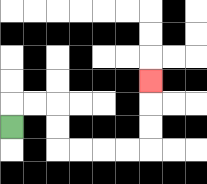{'start': '[0, 5]', 'end': '[6, 3]', 'path_directions': 'U,R,R,D,D,R,R,R,R,U,U,U', 'path_coordinates': '[[0, 5], [0, 4], [1, 4], [2, 4], [2, 5], [2, 6], [3, 6], [4, 6], [5, 6], [6, 6], [6, 5], [6, 4], [6, 3]]'}